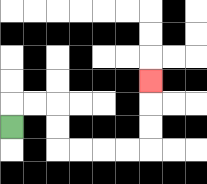{'start': '[0, 5]', 'end': '[6, 3]', 'path_directions': 'U,R,R,D,D,R,R,R,R,U,U,U', 'path_coordinates': '[[0, 5], [0, 4], [1, 4], [2, 4], [2, 5], [2, 6], [3, 6], [4, 6], [5, 6], [6, 6], [6, 5], [6, 4], [6, 3]]'}